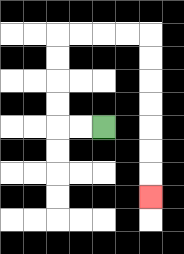{'start': '[4, 5]', 'end': '[6, 8]', 'path_directions': 'L,L,U,U,U,U,R,R,R,R,D,D,D,D,D,D,D', 'path_coordinates': '[[4, 5], [3, 5], [2, 5], [2, 4], [2, 3], [2, 2], [2, 1], [3, 1], [4, 1], [5, 1], [6, 1], [6, 2], [6, 3], [6, 4], [6, 5], [6, 6], [6, 7], [6, 8]]'}